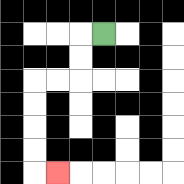{'start': '[4, 1]', 'end': '[2, 7]', 'path_directions': 'L,D,D,L,L,D,D,D,D,R', 'path_coordinates': '[[4, 1], [3, 1], [3, 2], [3, 3], [2, 3], [1, 3], [1, 4], [1, 5], [1, 6], [1, 7], [2, 7]]'}